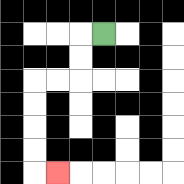{'start': '[4, 1]', 'end': '[2, 7]', 'path_directions': 'L,D,D,L,L,D,D,D,D,R', 'path_coordinates': '[[4, 1], [3, 1], [3, 2], [3, 3], [2, 3], [1, 3], [1, 4], [1, 5], [1, 6], [1, 7], [2, 7]]'}